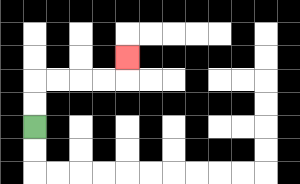{'start': '[1, 5]', 'end': '[5, 2]', 'path_directions': 'U,U,R,R,R,R,U', 'path_coordinates': '[[1, 5], [1, 4], [1, 3], [2, 3], [3, 3], [4, 3], [5, 3], [5, 2]]'}